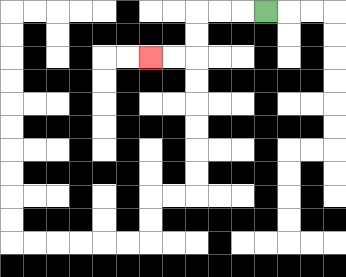{'start': '[11, 0]', 'end': '[6, 2]', 'path_directions': 'L,L,L,D,D,L,L', 'path_coordinates': '[[11, 0], [10, 0], [9, 0], [8, 0], [8, 1], [8, 2], [7, 2], [6, 2]]'}